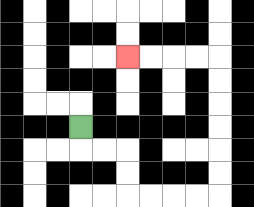{'start': '[3, 5]', 'end': '[5, 2]', 'path_directions': 'D,R,R,D,D,R,R,R,R,U,U,U,U,U,U,L,L,L,L', 'path_coordinates': '[[3, 5], [3, 6], [4, 6], [5, 6], [5, 7], [5, 8], [6, 8], [7, 8], [8, 8], [9, 8], [9, 7], [9, 6], [9, 5], [9, 4], [9, 3], [9, 2], [8, 2], [7, 2], [6, 2], [5, 2]]'}